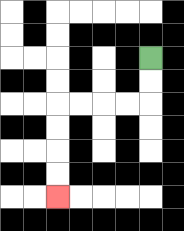{'start': '[6, 2]', 'end': '[2, 8]', 'path_directions': 'D,D,L,L,L,L,D,D,D,D', 'path_coordinates': '[[6, 2], [6, 3], [6, 4], [5, 4], [4, 4], [3, 4], [2, 4], [2, 5], [2, 6], [2, 7], [2, 8]]'}